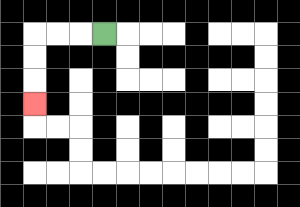{'start': '[4, 1]', 'end': '[1, 4]', 'path_directions': 'L,L,L,D,D,D', 'path_coordinates': '[[4, 1], [3, 1], [2, 1], [1, 1], [1, 2], [1, 3], [1, 4]]'}